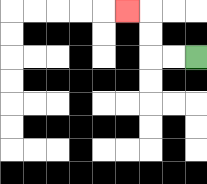{'start': '[8, 2]', 'end': '[5, 0]', 'path_directions': 'L,L,U,U,L', 'path_coordinates': '[[8, 2], [7, 2], [6, 2], [6, 1], [6, 0], [5, 0]]'}